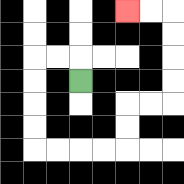{'start': '[3, 3]', 'end': '[5, 0]', 'path_directions': 'U,L,L,D,D,D,D,R,R,R,R,U,U,R,R,U,U,U,U,L,L', 'path_coordinates': '[[3, 3], [3, 2], [2, 2], [1, 2], [1, 3], [1, 4], [1, 5], [1, 6], [2, 6], [3, 6], [4, 6], [5, 6], [5, 5], [5, 4], [6, 4], [7, 4], [7, 3], [7, 2], [7, 1], [7, 0], [6, 0], [5, 0]]'}